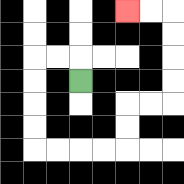{'start': '[3, 3]', 'end': '[5, 0]', 'path_directions': 'U,L,L,D,D,D,D,R,R,R,R,U,U,R,R,U,U,U,U,L,L', 'path_coordinates': '[[3, 3], [3, 2], [2, 2], [1, 2], [1, 3], [1, 4], [1, 5], [1, 6], [2, 6], [3, 6], [4, 6], [5, 6], [5, 5], [5, 4], [6, 4], [7, 4], [7, 3], [7, 2], [7, 1], [7, 0], [6, 0], [5, 0]]'}